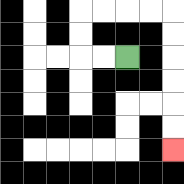{'start': '[5, 2]', 'end': '[7, 6]', 'path_directions': 'L,L,U,U,R,R,R,R,D,D,D,D,D,D', 'path_coordinates': '[[5, 2], [4, 2], [3, 2], [3, 1], [3, 0], [4, 0], [5, 0], [6, 0], [7, 0], [7, 1], [7, 2], [7, 3], [7, 4], [7, 5], [7, 6]]'}